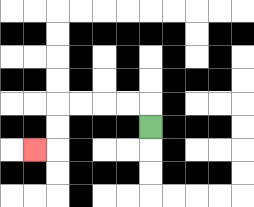{'start': '[6, 5]', 'end': '[1, 6]', 'path_directions': 'U,L,L,L,L,D,D,L', 'path_coordinates': '[[6, 5], [6, 4], [5, 4], [4, 4], [3, 4], [2, 4], [2, 5], [2, 6], [1, 6]]'}